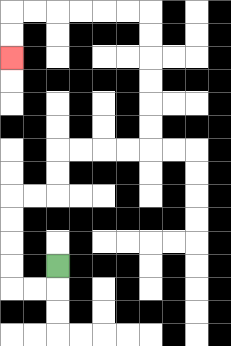{'start': '[2, 11]', 'end': '[0, 2]', 'path_directions': 'D,L,L,U,U,U,U,R,R,U,U,R,R,R,R,U,U,U,U,U,U,L,L,L,L,L,L,D,D', 'path_coordinates': '[[2, 11], [2, 12], [1, 12], [0, 12], [0, 11], [0, 10], [0, 9], [0, 8], [1, 8], [2, 8], [2, 7], [2, 6], [3, 6], [4, 6], [5, 6], [6, 6], [6, 5], [6, 4], [6, 3], [6, 2], [6, 1], [6, 0], [5, 0], [4, 0], [3, 0], [2, 0], [1, 0], [0, 0], [0, 1], [0, 2]]'}